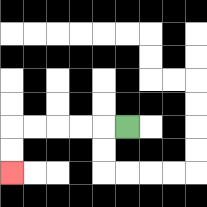{'start': '[5, 5]', 'end': '[0, 7]', 'path_directions': 'L,L,L,L,L,D,D', 'path_coordinates': '[[5, 5], [4, 5], [3, 5], [2, 5], [1, 5], [0, 5], [0, 6], [0, 7]]'}